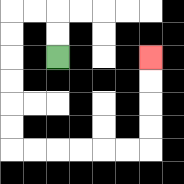{'start': '[2, 2]', 'end': '[6, 2]', 'path_directions': 'U,U,L,L,D,D,D,D,D,D,R,R,R,R,R,R,U,U,U,U', 'path_coordinates': '[[2, 2], [2, 1], [2, 0], [1, 0], [0, 0], [0, 1], [0, 2], [0, 3], [0, 4], [0, 5], [0, 6], [1, 6], [2, 6], [3, 6], [4, 6], [5, 6], [6, 6], [6, 5], [6, 4], [6, 3], [6, 2]]'}